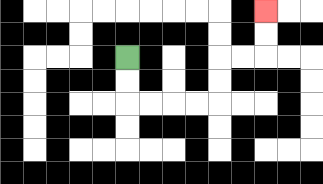{'start': '[5, 2]', 'end': '[11, 0]', 'path_directions': 'D,D,R,R,R,R,U,U,R,R,U,U', 'path_coordinates': '[[5, 2], [5, 3], [5, 4], [6, 4], [7, 4], [8, 4], [9, 4], [9, 3], [9, 2], [10, 2], [11, 2], [11, 1], [11, 0]]'}